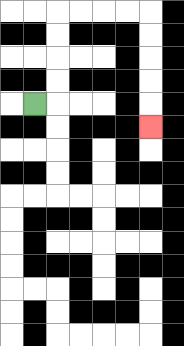{'start': '[1, 4]', 'end': '[6, 5]', 'path_directions': 'R,U,U,U,U,R,R,R,R,D,D,D,D,D', 'path_coordinates': '[[1, 4], [2, 4], [2, 3], [2, 2], [2, 1], [2, 0], [3, 0], [4, 0], [5, 0], [6, 0], [6, 1], [6, 2], [6, 3], [6, 4], [6, 5]]'}